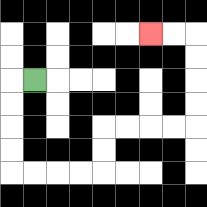{'start': '[1, 3]', 'end': '[6, 1]', 'path_directions': 'L,D,D,D,D,R,R,R,R,U,U,R,R,R,R,U,U,U,U,L,L', 'path_coordinates': '[[1, 3], [0, 3], [0, 4], [0, 5], [0, 6], [0, 7], [1, 7], [2, 7], [3, 7], [4, 7], [4, 6], [4, 5], [5, 5], [6, 5], [7, 5], [8, 5], [8, 4], [8, 3], [8, 2], [8, 1], [7, 1], [6, 1]]'}